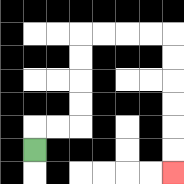{'start': '[1, 6]', 'end': '[7, 7]', 'path_directions': 'U,R,R,U,U,U,U,R,R,R,R,D,D,D,D,D,D', 'path_coordinates': '[[1, 6], [1, 5], [2, 5], [3, 5], [3, 4], [3, 3], [3, 2], [3, 1], [4, 1], [5, 1], [6, 1], [7, 1], [7, 2], [7, 3], [7, 4], [7, 5], [7, 6], [7, 7]]'}